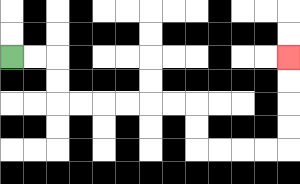{'start': '[0, 2]', 'end': '[12, 2]', 'path_directions': 'R,R,D,D,R,R,R,R,R,R,D,D,R,R,R,R,U,U,U,U', 'path_coordinates': '[[0, 2], [1, 2], [2, 2], [2, 3], [2, 4], [3, 4], [4, 4], [5, 4], [6, 4], [7, 4], [8, 4], [8, 5], [8, 6], [9, 6], [10, 6], [11, 6], [12, 6], [12, 5], [12, 4], [12, 3], [12, 2]]'}